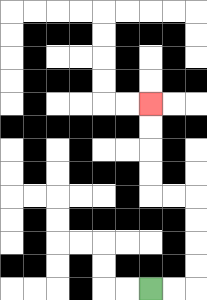{'start': '[6, 12]', 'end': '[6, 4]', 'path_directions': 'R,R,U,U,U,U,L,L,U,U,U,U', 'path_coordinates': '[[6, 12], [7, 12], [8, 12], [8, 11], [8, 10], [8, 9], [8, 8], [7, 8], [6, 8], [6, 7], [6, 6], [6, 5], [6, 4]]'}